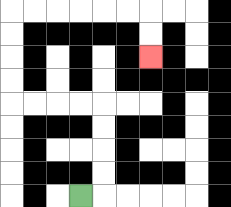{'start': '[3, 8]', 'end': '[6, 2]', 'path_directions': 'R,U,U,U,U,L,L,L,L,U,U,U,U,R,R,R,R,R,R,D,D', 'path_coordinates': '[[3, 8], [4, 8], [4, 7], [4, 6], [4, 5], [4, 4], [3, 4], [2, 4], [1, 4], [0, 4], [0, 3], [0, 2], [0, 1], [0, 0], [1, 0], [2, 0], [3, 0], [4, 0], [5, 0], [6, 0], [6, 1], [6, 2]]'}